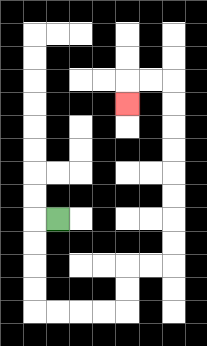{'start': '[2, 9]', 'end': '[5, 4]', 'path_directions': 'L,D,D,D,D,R,R,R,R,U,U,R,R,U,U,U,U,U,U,U,U,L,L,D', 'path_coordinates': '[[2, 9], [1, 9], [1, 10], [1, 11], [1, 12], [1, 13], [2, 13], [3, 13], [4, 13], [5, 13], [5, 12], [5, 11], [6, 11], [7, 11], [7, 10], [7, 9], [7, 8], [7, 7], [7, 6], [7, 5], [7, 4], [7, 3], [6, 3], [5, 3], [5, 4]]'}